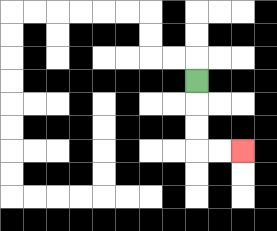{'start': '[8, 3]', 'end': '[10, 6]', 'path_directions': 'D,D,D,R,R', 'path_coordinates': '[[8, 3], [8, 4], [8, 5], [8, 6], [9, 6], [10, 6]]'}